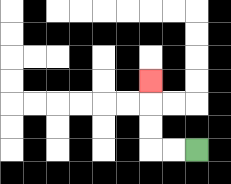{'start': '[8, 6]', 'end': '[6, 3]', 'path_directions': 'L,L,U,U,U', 'path_coordinates': '[[8, 6], [7, 6], [6, 6], [6, 5], [6, 4], [6, 3]]'}